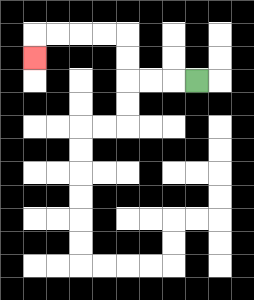{'start': '[8, 3]', 'end': '[1, 2]', 'path_directions': 'L,L,L,U,U,L,L,L,L,D', 'path_coordinates': '[[8, 3], [7, 3], [6, 3], [5, 3], [5, 2], [5, 1], [4, 1], [3, 1], [2, 1], [1, 1], [1, 2]]'}